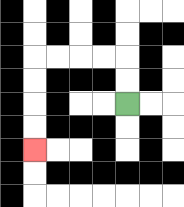{'start': '[5, 4]', 'end': '[1, 6]', 'path_directions': 'U,U,L,L,L,L,D,D,D,D', 'path_coordinates': '[[5, 4], [5, 3], [5, 2], [4, 2], [3, 2], [2, 2], [1, 2], [1, 3], [1, 4], [1, 5], [1, 6]]'}